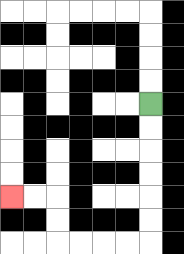{'start': '[6, 4]', 'end': '[0, 8]', 'path_directions': 'D,D,D,D,D,D,L,L,L,L,U,U,L,L', 'path_coordinates': '[[6, 4], [6, 5], [6, 6], [6, 7], [6, 8], [6, 9], [6, 10], [5, 10], [4, 10], [3, 10], [2, 10], [2, 9], [2, 8], [1, 8], [0, 8]]'}